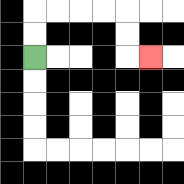{'start': '[1, 2]', 'end': '[6, 2]', 'path_directions': 'U,U,R,R,R,R,D,D,R', 'path_coordinates': '[[1, 2], [1, 1], [1, 0], [2, 0], [3, 0], [4, 0], [5, 0], [5, 1], [5, 2], [6, 2]]'}